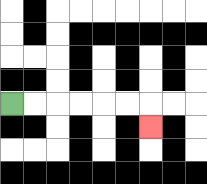{'start': '[0, 4]', 'end': '[6, 5]', 'path_directions': 'R,R,R,R,R,R,D', 'path_coordinates': '[[0, 4], [1, 4], [2, 4], [3, 4], [4, 4], [5, 4], [6, 4], [6, 5]]'}